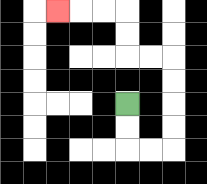{'start': '[5, 4]', 'end': '[2, 0]', 'path_directions': 'D,D,R,R,U,U,U,U,L,L,U,U,L,L,L', 'path_coordinates': '[[5, 4], [5, 5], [5, 6], [6, 6], [7, 6], [7, 5], [7, 4], [7, 3], [7, 2], [6, 2], [5, 2], [5, 1], [5, 0], [4, 0], [3, 0], [2, 0]]'}